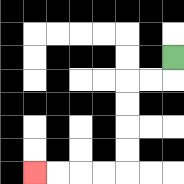{'start': '[7, 2]', 'end': '[1, 7]', 'path_directions': 'D,L,L,D,D,D,D,L,L,L,L', 'path_coordinates': '[[7, 2], [7, 3], [6, 3], [5, 3], [5, 4], [5, 5], [5, 6], [5, 7], [4, 7], [3, 7], [2, 7], [1, 7]]'}